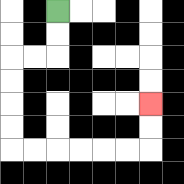{'start': '[2, 0]', 'end': '[6, 4]', 'path_directions': 'D,D,L,L,D,D,D,D,R,R,R,R,R,R,U,U', 'path_coordinates': '[[2, 0], [2, 1], [2, 2], [1, 2], [0, 2], [0, 3], [0, 4], [0, 5], [0, 6], [1, 6], [2, 6], [3, 6], [4, 6], [5, 6], [6, 6], [6, 5], [6, 4]]'}